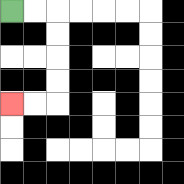{'start': '[0, 0]', 'end': '[0, 4]', 'path_directions': 'R,R,D,D,D,D,L,L', 'path_coordinates': '[[0, 0], [1, 0], [2, 0], [2, 1], [2, 2], [2, 3], [2, 4], [1, 4], [0, 4]]'}